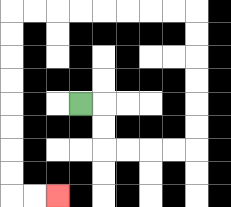{'start': '[3, 4]', 'end': '[2, 8]', 'path_directions': 'R,D,D,R,R,R,R,U,U,U,U,U,U,L,L,L,L,L,L,L,L,D,D,D,D,D,D,D,D,R,R', 'path_coordinates': '[[3, 4], [4, 4], [4, 5], [4, 6], [5, 6], [6, 6], [7, 6], [8, 6], [8, 5], [8, 4], [8, 3], [8, 2], [8, 1], [8, 0], [7, 0], [6, 0], [5, 0], [4, 0], [3, 0], [2, 0], [1, 0], [0, 0], [0, 1], [0, 2], [0, 3], [0, 4], [0, 5], [0, 6], [0, 7], [0, 8], [1, 8], [2, 8]]'}